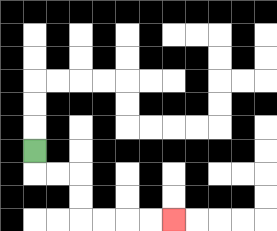{'start': '[1, 6]', 'end': '[7, 9]', 'path_directions': 'D,R,R,D,D,R,R,R,R', 'path_coordinates': '[[1, 6], [1, 7], [2, 7], [3, 7], [3, 8], [3, 9], [4, 9], [5, 9], [6, 9], [7, 9]]'}